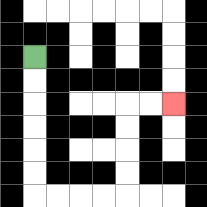{'start': '[1, 2]', 'end': '[7, 4]', 'path_directions': 'D,D,D,D,D,D,R,R,R,R,U,U,U,U,R,R', 'path_coordinates': '[[1, 2], [1, 3], [1, 4], [1, 5], [1, 6], [1, 7], [1, 8], [2, 8], [3, 8], [4, 8], [5, 8], [5, 7], [5, 6], [5, 5], [5, 4], [6, 4], [7, 4]]'}